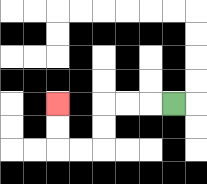{'start': '[7, 4]', 'end': '[2, 4]', 'path_directions': 'L,L,L,D,D,L,L,U,U', 'path_coordinates': '[[7, 4], [6, 4], [5, 4], [4, 4], [4, 5], [4, 6], [3, 6], [2, 6], [2, 5], [2, 4]]'}